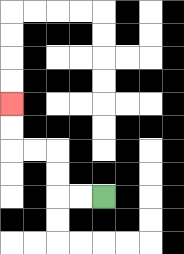{'start': '[4, 8]', 'end': '[0, 4]', 'path_directions': 'L,L,U,U,L,L,U,U', 'path_coordinates': '[[4, 8], [3, 8], [2, 8], [2, 7], [2, 6], [1, 6], [0, 6], [0, 5], [0, 4]]'}